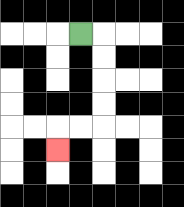{'start': '[3, 1]', 'end': '[2, 6]', 'path_directions': 'R,D,D,D,D,L,L,D', 'path_coordinates': '[[3, 1], [4, 1], [4, 2], [4, 3], [4, 4], [4, 5], [3, 5], [2, 5], [2, 6]]'}